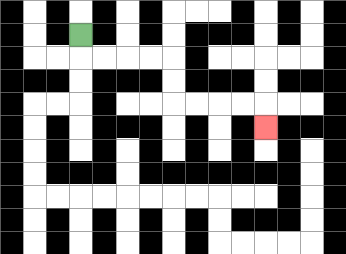{'start': '[3, 1]', 'end': '[11, 5]', 'path_directions': 'D,R,R,R,R,D,D,R,R,R,R,D', 'path_coordinates': '[[3, 1], [3, 2], [4, 2], [5, 2], [6, 2], [7, 2], [7, 3], [7, 4], [8, 4], [9, 4], [10, 4], [11, 4], [11, 5]]'}